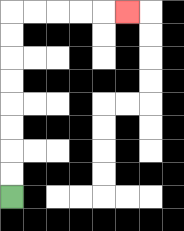{'start': '[0, 8]', 'end': '[5, 0]', 'path_directions': 'U,U,U,U,U,U,U,U,R,R,R,R,R', 'path_coordinates': '[[0, 8], [0, 7], [0, 6], [0, 5], [0, 4], [0, 3], [0, 2], [0, 1], [0, 0], [1, 0], [2, 0], [3, 0], [4, 0], [5, 0]]'}